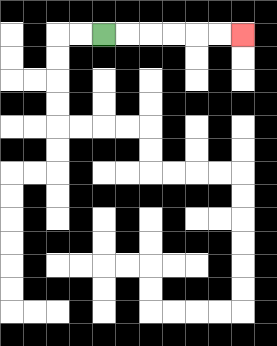{'start': '[4, 1]', 'end': '[10, 1]', 'path_directions': 'R,R,R,R,R,R', 'path_coordinates': '[[4, 1], [5, 1], [6, 1], [7, 1], [8, 1], [9, 1], [10, 1]]'}